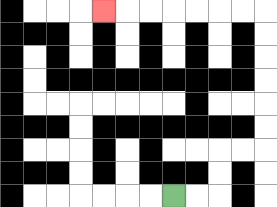{'start': '[7, 8]', 'end': '[4, 0]', 'path_directions': 'R,R,U,U,R,R,U,U,U,U,U,U,L,L,L,L,L,L,L', 'path_coordinates': '[[7, 8], [8, 8], [9, 8], [9, 7], [9, 6], [10, 6], [11, 6], [11, 5], [11, 4], [11, 3], [11, 2], [11, 1], [11, 0], [10, 0], [9, 0], [8, 0], [7, 0], [6, 0], [5, 0], [4, 0]]'}